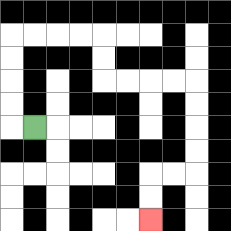{'start': '[1, 5]', 'end': '[6, 9]', 'path_directions': 'L,U,U,U,U,R,R,R,R,D,D,R,R,R,R,D,D,D,D,L,L,D,D', 'path_coordinates': '[[1, 5], [0, 5], [0, 4], [0, 3], [0, 2], [0, 1], [1, 1], [2, 1], [3, 1], [4, 1], [4, 2], [4, 3], [5, 3], [6, 3], [7, 3], [8, 3], [8, 4], [8, 5], [8, 6], [8, 7], [7, 7], [6, 7], [6, 8], [6, 9]]'}